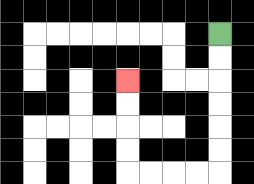{'start': '[9, 1]', 'end': '[5, 3]', 'path_directions': 'D,D,D,D,D,D,L,L,L,L,U,U,U,U', 'path_coordinates': '[[9, 1], [9, 2], [9, 3], [9, 4], [9, 5], [9, 6], [9, 7], [8, 7], [7, 7], [6, 7], [5, 7], [5, 6], [5, 5], [5, 4], [5, 3]]'}